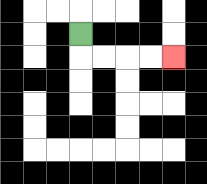{'start': '[3, 1]', 'end': '[7, 2]', 'path_directions': 'D,R,R,R,R', 'path_coordinates': '[[3, 1], [3, 2], [4, 2], [5, 2], [6, 2], [7, 2]]'}